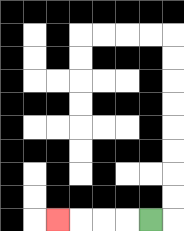{'start': '[6, 9]', 'end': '[2, 9]', 'path_directions': 'L,L,L,L', 'path_coordinates': '[[6, 9], [5, 9], [4, 9], [3, 9], [2, 9]]'}